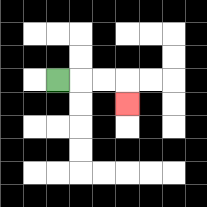{'start': '[2, 3]', 'end': '[5, 4]', 'path_directions': 'R,R,R,D', 'path_coordinates': '[[2, 3], [3, 3], [4, 3], [5, 3], [5, 4]]'}